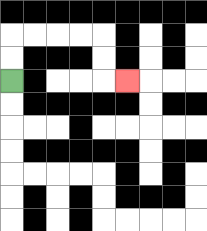{'start': '[0, 3]', 'end': '[5, 3]', 'path_directions': 'U,U,R,R,R,R,D,D,R', 'path_coordinates': '[[0, 3], [0, 2], [0, 1], [1, 1], [2, 1], [3, 1], [4, 1], [4, 2], [4, 3], [5, 3]]'}